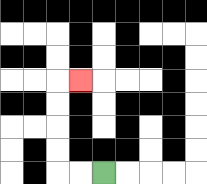{'start': '[4, 7]', 'end': '[3, 3]', 'path_directions': 'L,L,U,U,U,U,R', 'path_coordinates': '[[4, 7], [3, 7], [2, 7], [2, 6], [2, 5], [2, 4], [2, 3], [3, 3]]'}